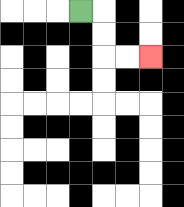{'start': '[3, 0]', 'end': '[6, 2]', 'path_directions': 'R,D,D,R,R', 'path_coordinates': '[[3, 0], [4, 0], [4, 1], [4, 2], [5, 2], [6, 2]]'}